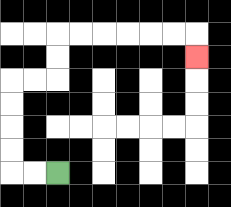{'start': '[2, 7]', 'end': '[8, 2]', 'path_directions': 'L,L,U,U,U,U,R,R,U,U,R,R,R,R,R,R,D', 'path_coordinates': '[[2, 7], [1, 7], [0, 7], [0, 6], [0, 5], [0, 4], [0, 3], [1, 3], [2, 3], [2, 2], [2, 1], [3, 1], [4, 1], [5, 1], [6, 1], [7, 1], [8, 1], [8, 2]]'}